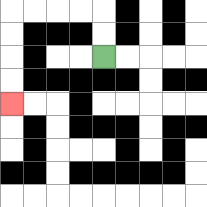{'start': '[4, 2]', 'end': '[0, 4]', 'path_directions': 'U,U,L,L,L,L,D,D,D,D', 'path_coordinates': '[[4, 2], [4, 1], [4, 0], [3, 0], [2, 0], [1, 0], [0, 0], [0, 1], [0, 2], [0, 3], [0, 4]]'}